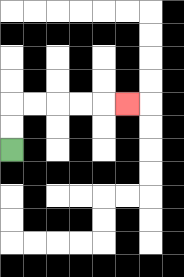{'start': '[0, 6]', 'end': '[5, 4]', 'path_directions': 'U,U,R,R,R,R,R', 'path_coordinates': '[[0, 6], [0, 5], [0, 4], [1, 4], [2, 4], [3, 4], [4, 4], [5, 4]]'}